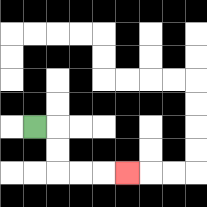{'start': '[1, 5]', 'end': '[5, 7]', 'path_directions': 'R,D,D,R,R,R', 'path_coordinates': '[[1, 5], [2, 5], [2, 6], [2, 7], [3, 7], [4, 7], [5, 7]]'}